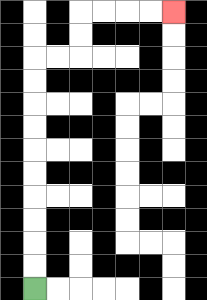{'start': '[1, 12]', 'end': '[7, 0]', 'path_directions': 'U,U,U,U,U,U,U,U,U,U,R,R,U,U,R,R,R,R', 'path_coordinates': '[[1, 12], [1, 11], [1, 10], [1, 9], [1, 8], [1, 7], [1, 6], [1, 5], [1, 4], [1, 3], [1, 2], [2, 2], [3, 2], [3, 1], [3, 0], [4, 0], [5, 0], [6, 0], [7, 0]]'}